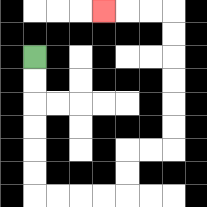{'start': '[1, 2]', 'end': '[4, 0]', 'path_directions': 'D,D,D,D,D,D,R,R,R,R,U,U,R,R,U,U,U,U,U,U,L,L,L', 'path_coordinates': '[[1, 2], [1, 3], [1, 4], [1, 5], [1, 6], [1, 7], [1, 8], [2, 8], [3, 8], [4, 8], [5, 8], [5, 7], [5, 6], [6, 6], [7, 6], [7, 5], [7, 4], [7, 3], [7, 2], [7, 1], [7, 0], [6, 0], [5, 0], [4, 0]]'}